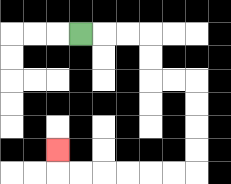{'start': '[3, 1]', 'end': '[2, 6]', 'path_directions': 'R,R,R,D,D,R,R,D,D,D,D,L,L,L,L,L,L,U', 'path_coordinates': '[[3, 1], [4, 1], [5, 1], [6, 1], [6, 2], [6, 3], [7, 3], [8, 3], [8, 4], [8, 5], [8, 6], [8, 7], [7, 7], [6, 7], [5, 7], [4, 7], [3, 7], [2, 7], [2, 6]]'}